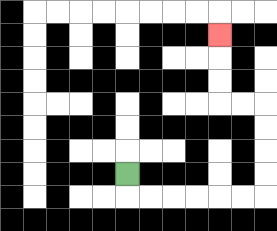{'start': '[5, 7]', 'end': '[9, 1]', 'path_directions': 'D,R,R,R,R,R,R,U,U,U,U,L,L,U,U,U', 'path_coordinates': '[[5, 7], [5, 8], [6, 8], [7, 8], [8, 8], [9, 8], [10, 8], [11, 8], [11, 7], [11, 6], [11, 5], [11, 4], [10, 4], [9, 4], [9, 3], [9, 2], [9, 1]]'}